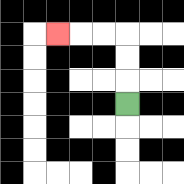{'start': '[5, 4]', 'end': '[2, 1]', 'path_directions': 'U,U,U,L,L,L', 'path_coordinates': '[[5, 4], [5, 3], [5, 2], [5, 1], [4, 1], [3, 1], [2, 1]]'}